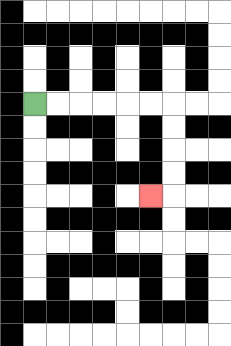{'start': '[1, 4]', 'end': '[6, 8]', 'path_directions': 'R,R,R,R,R,R,D,D,D,D,L', 'path_coordinates': '[[1, 4], [2, 4], [3, 4], [4, 4], [5, 4], [6, 4], [7, 4], [7, 5], [7, 6], [7, 7], [7, 8], [6, 8]]'}